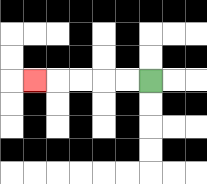{'start': '[6, 3]', 'end': '[1, 3]', 'path_directions': 'L,L,L,L,L', 'path_coordinates': '[[6, 3], [5, 3], [4, 3], [3, 3], [2, 3], [1, 3]]'}